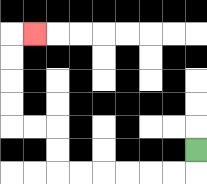{'start': '[8, 6]', 'end': '[1, 1]', 'path_directions': 'D,L,L,L,L,L,L,U,U,L,L,U,U,U,U,R', 'path_coordinates': '[[8, 6], [8, 7], [7, 7], [6, 7], [5, 7], [4, 7], [3, 7], [2, 7], [2, 6], [2, 5], [1, 5], [0, 5], [0, 4], [0, 3], [0, 2], [0, 1], [1, 1]]'}